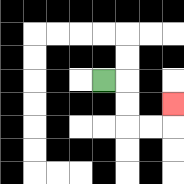{'start': '[4, 3]', 'end': '[7, 4]', 'path_directions': 'R,D,D,R,R,U', 'path_coordinates': '[[4, 3], [5, 3], [5, 4], [5, 5], [6, 5], [7, 5], [7, 4]]'}